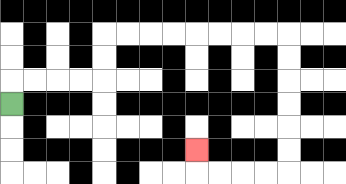{'start': '[0, 4]', 'end': '[8, 6]', 'path_directions': 'U,R,R,R,R,U,U,R,R,R,R,R,R,R,R,D,D,D,D,D,D,L,L,L,L,U', 'path_coordinates': '[[0, 4], [0, 3], [1, 3], [2, 3], [3, 3], [4, 3], [4, 2], [4, 1], [5, 1], [6, 1], [7, 1], [8, 1], [9, 1], [10, 1], [11, 1], [12, 1], [12, 2], [12, 3], [12, 4], [12, 5], [12, 6], [12, 7], [11, 7], [10, 7], [9, 7], [8, 7], [8, 6]]'}